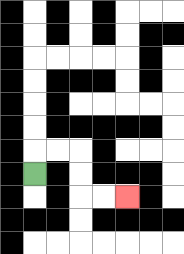{'start': '[1, 7]', 'end': '[5, 8]', 'path_directions': 'U,R,R,D,D,R,R', 'path_coordinates': '[[1, 7], [1, 6], [2, 6], [3, 6], [3, 7], [3, 8], [4, 8], [5, 8]]'}